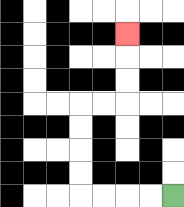{'start': '[7, 8]', 'end': '[5, 1]', 'path_directions': 'L,L,L,L,U,U,U,U,R,R,U,U,U', 'path_coordinates': '[[7, 8], [6, 8], [5, 8], [4, 8], [3, 8], [3, 7], [3, 6], [3, 5], [3, 4], [4, 4], [5, 4], [5, 3], [5, 2], [5, 1]]'}